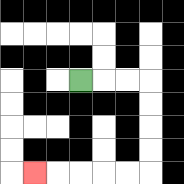{'start': '[3, 3]', 'end': '[1, 7]', 'path_directions': 'R,R,R,D,D,D,D,L,L,L,L,L', 'path_coordinates': '[[3, 3], [4, 3], [5, 3], [6, 3], [6, 4], [6, 5], [6, 6], [6, 7], [5, 7], [4, 7], [3, 7], [2, 7], [1, 7]]'}